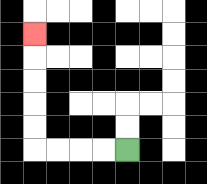{'start': '[5, 6]', 'end': '[1, 1]', 'path_directions': 'L,L,L,L,U,U,U,U,U', 'path_coordinates': '[[5, 6], [4, 6], [3, 6], [2, 6], [1, 6], [1, 5], [1, 4], [1, 3], [1, 2], [1, 1]]'}